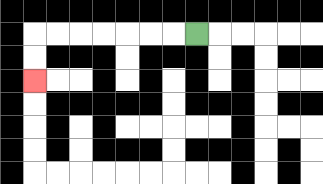{'start': '[8, 1]', 'end': '[1, 3]', 'path_directions': 'L,L,L,L,L,L,L,D,D', 'path_coordinates': '[[8, 1], [7, 1], [6, 1], [5, 1], [4, 1], [3, 1], [2, 1], [1, 1], [1, 2], [1, 3]]'}